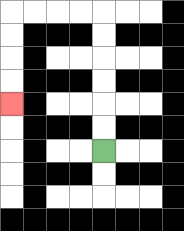{'start': '[4, 6]', 'end': '[0, 4]', 'path_directions': 'U,U,U,U,U,U,L,L,L,L,D,D,D,D', 'path_coordinates': '[[4, 6], [4, 5], [4, 4], [4, 3], [4, 2], [4, 1], [4, 0], [3, 0], [2, 0], [1, 0], [0, 0], [0, 1], [0, 2], [0, 3], [0, 4]]'}